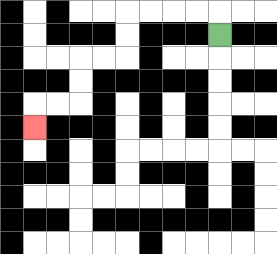{'start': '[9, 1]', 'end': '[1, 5]', 'path_directions': 'U,L,L,L,L,D,D,L,L,D,D,L,L,D', 'path_coordinates': '[[9, 1], [9, 0], [8, 0], [7, 0], [6, 0], [5, 0], [5, 1], [5, 2], [4, 2], [3, 2], [3, 3], [3, 4], [2, 4], [1, 4], [1, 5]]'}